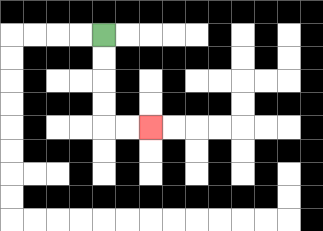{'start': '[4, 1]', 'end': '[6, 5]', 'path_directions': 'D,D,D,D,R,R', 'path_coordinates': '[[4, 1], [4, 2], [4, 3], [4, 4], [4, 5], [5, 5], [6, 5]]'}